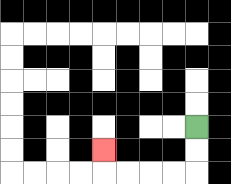{'start': '[8, 5]', 'end': '[4, 6]', 'path_directions': 'D,D,L,L,L,L,U', 'path_coordinates': '[[8, 5], [8, 6], [8, 7], [7, 7], [6, 7], [5, 7], [4, 7], [4, 6]]'}